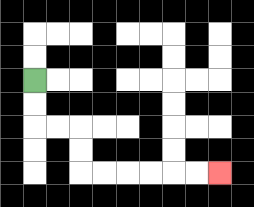{'start': '[1, 3]', 'end': '[9, 7]', 'path_directions': 'D,D,R,R,D,D,R,R,R,R,R,R', 'path_coordinates': '[[1, 3], [1, 4], [1, 5], [2, 5], [3, 5], [3, 6], [3, 7], [4, 7], [5, 7], [6, 7], [7, 7], [8, 7], [9, 7]]'}